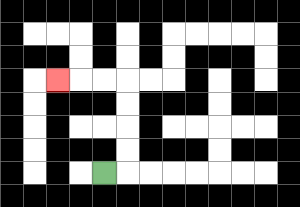{'start': '[4, 7]', 'end': '[2, 3]', 'path_directions': 'R,U,U,U,U,L,L,L', 'path_coordinates': '[[4, 7], [5, 7], [5, 6], [5, 5], [5, 4], [5, 3], [4, 3], [3, 3], [2, 3]]'}